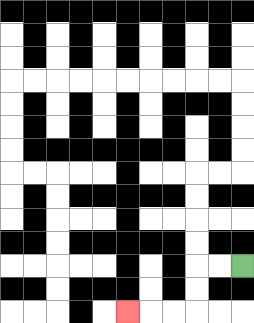{'start': '[10, 11]', 'end': '[5, 13]', 'path_directions': 'L,L,D,D,L,L,L', 'path_coordinates': '[[10, 11], [9, 11], [8, 11], [8, 12], [8, 13], [7, 13], [6, 13], [5, 13]]'}